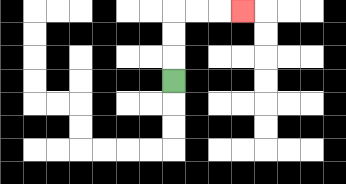{'start': '[7, 3]', 'end': '[10, 0]', 'path_directions': 'U,U,U,R,R,R', 'path_coordinates': '[[7, 3], [7, 2], [7, 1], [7, 0], [8, 0], [9, 0], [10, 0]]'}